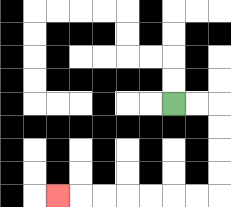{'start': '[7, 4]', 'end': '[2, 8]', 'path_directions': 'R,R,D,D,D,D,L,L,L,L,L,L,L', 'path_coordinates': '[[7, 4], [8, 4], [9, 4], [9, 5], [9, 6], [9, 7], [9, 8], [8, 8], [7, 8], [6, 8], [5, 8], [4, 8], [3, 8], [2, 8]]'}